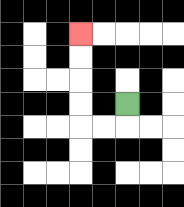{'start': '[5, 4]', 'end': '[3, 1]', 'path_directions': 'D,L,L,U,U,U,U', 'path_coordinates': '[[5, 4], [5, 5], [4, 5], [3, 5], [3, 4], [3, 3], [3, 2], [3, 1]]'}